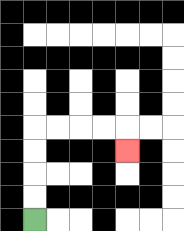{'start': '[1, 9]', 'end': '[5, 6]', 'path_directions': 'U,U,U,U,R,R,R,R,D', 'path_coordinates': '[[1, 9], [1, 8], [1, 7], [1, 6], [1, 5], [2, 5], [3, 5], [4, 5], [5, 5], [5, 6]]'}